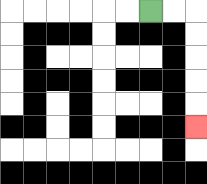{'start': '[6, 0]', 'end': '[8, 5]', 'path_directions': 'R,R,D,D,D,D,D', 'path_coordinates': '[[6, 0], [7, 0], [8, 0], [8, 1], [8, 2], [8, 3], [8, 4], [8, 5]]'}